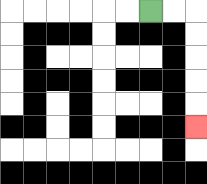{'start': '[6, 0]', 'end': '[8, 5]', 'path_directions': 'R,R,D,D,D,D,D', 'path_coordinates': '[[6, 0], [7, 0], [8, 0], [8, 1], [8, 2], [8, 3], [8, 4], [8, 5]]'}